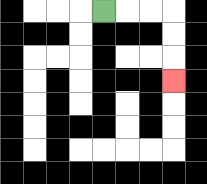{'start': '[4, 0]', 'end': '[7, 3]', 'path_directions': 'R,R,R,D,D,D', 'path_coordinates': '[[4, 0], [5, 0], [6, 0], [7, 0], [7, 1], [7, 2], [7, 3]]'}